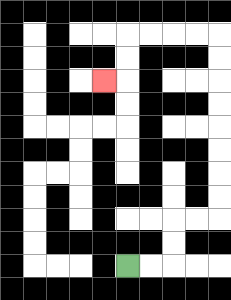{'start': '[5, 11]', 'end': '[4, 3]', 'path_directions': 'R,R,U,U,R,R,U,U,U,U,U,U,U,U,L,L,L,L,D,D,L', 'path_coordinates': '[[5, 11], [6, 11], [7, 11], [7, 10], [7, 9], [8, 9], [9, 9], [9, 8], [9, 7], [9, 6], [9, 5], [9, 4], [9, 3], [9, 2], [9, 1], [8, 1], [7, 1], [6, 1], [5, 1], [5, 2], [5, 3], [4, 3]]'}